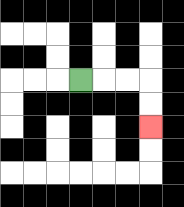{'start': '[3, 3]', 'end': '[6, 5]', 'path_directions': 'R,R,R,D,D', 'path_coordinates': '[[3, 3], [4, 3], [5, 3], [6, 3], [6, 4], [6, 5]]'}